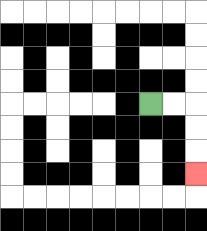{'start': '[6, 4]', 'end': '[8, 7]', 'path_directions': 'R,R,D,D,D', 'path_coordinates': '[[6, 4], [7, 4], [8, 4], [8, 5], [8, 6], [8, 7]]'}